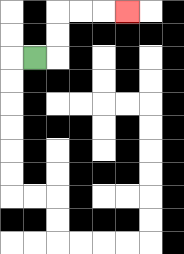{'start': '[1, 2]', 'end': '[5, 0]', 'path_directions': 'R,U,U,R,R,R', 'path_coordinates': '[[1, 2], [2, 2], [2, 1], [2, 0], [3, 0], [4, 0], [5, 0]]'}